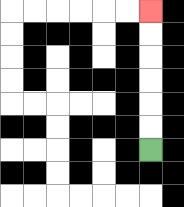{'start': '[6, 6]', 'end': '[6, 0]', 'path_directions': 'U,U,U,U,U,U', 'path_coordinates': '[[6, 6], [6, 5], [6, 4], [6, 3], [6, 2], [6, 1], [6, 0]]'}